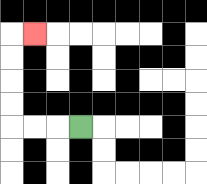{'start': '[3, 5]', 'end': '[1, 1]', 'path_directions': 'L,L,L,U,U,U,U,R', 'path_coordinates': '[[3, 5], [2, 5], [1, 5], [0, 5], [0, 4], [0, 3], [0, 2], [0, 1], [1, 1]]'}